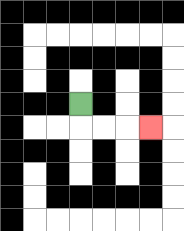{'start': '[3, 4]', 'end': '[6, 5]', 'path_directions': 'D,R,R,R', 'path_coordinates': '[[3, 4], [3, 5], [4, 5], [5, 5], [6, 5]]'}